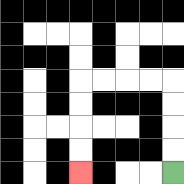{'start': '[7, 7]', 'end': '[3, 7]', 'path_directions': 'U,U,U,U,L,L,L,L,D,D,D,D', 'path_coordinates': '[[7, 7], [7, 6], [7, 5], [7, 4], [7, 3], [6, 3], [5, 3], [4, 3], [3, 3], [3, 4], [3, 5], [3, 6], [3, 7]]'}